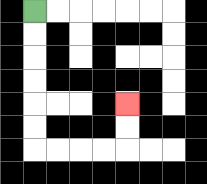{'start': '[1, 0]', 'end': '[5, 4]', 'path_directions': 'D,D,D,D,D,D,R,R,R,R,U,U', 'path_coordinates': '[[1, 0], [1, 1], [1, 2], [1, 3], [1, 4], [1, 5], [1, 6], [2, 6], [3, 6], [4, 6], [5, 6], [5, 5], [5, 4]]'}